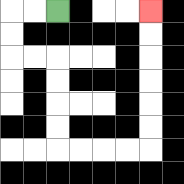{'start': '[2, 0]', 'end': '[6, 0]', 'path_directions': 'L,L,D,D,R,R,D,D,D,D,R,R,R,R,U,U,U,U,U,U', 'path_coordinates': '[[2, 0], [1, 0], [0, 0], [0, 1], [0, 2], [1, 2], [2, 2], [2, 3], [2, 4], [2, 5], [2, 6], [3, 6], [4, 6], [5, 6], [6, 6], [6, 5], [6, 4], [6, 3], [6, 2], [6, 1], [6, 0]]'}